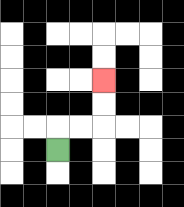{'start': '[2, 6]', 'end': '[4, 3]', 'path_directions': 'U,R,R,U,U', 'path_coordinates': '[[2, 6], [2, 5], [3, 5], [4, 5], [4, 4], [4, 3]]'}